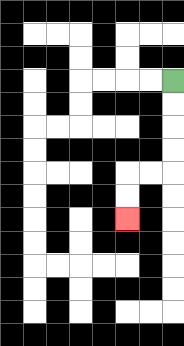{'start': '[7, 3]', 'end': '[5, 9]', 'path_directions': 'D,D,D,D,L,L,D,D', 'path_coordinates': '[[7, 3], [7, 4], [7, 5], [7, 6], [7, 7], [6, 7], [5, 7], [5, 8], [5, 9]]'}